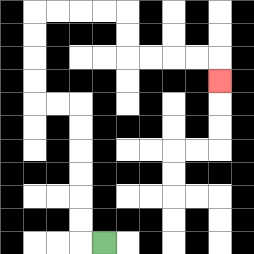{'start': '[4, 10]', 'end': '[9, 3]', 'path_directions': 'L,U,U,U,U,U,U,L,L,U,U,U,U,R,R,R,R,D,D,R,R,R,R,D', 'path_coordinates': '[[4, 10], [3, 10], [3, 9], [3, 8], [3, 7], [3, 6], [3, 5], [3, 4], [2, 4], [1, 4], [1, 3], [1, 2], [1, 1], [1, 0], [2, 0], [3, 0], [4, 0], [5, 0], [5, 1], [5, 2], [6, 2], [7, 2], [8, 2], [9, 2], [9, 3]]'}